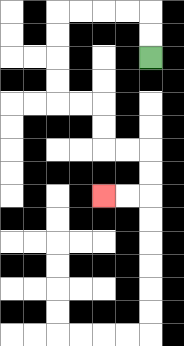{'start': '[6, 2]', 'end': '[4, 8]', 'path_directions': 'U,U,L,L,L,L,D,D,D,D,R,R,D,D,R,R,D,D,L,L', 'path_coordinates': '[[6, 2], [6, 1], [6, 0], [5, 0], [4, 0], [3, 0], [2, 0], [2, 1], [2, 2], [2, 3], [2, 4], [3, 4], [4, 4], [4, 5], [4, 6], [5, 6], [6, 6], [6, 7], [6, 8], [5, 8], [4, 8]]'}